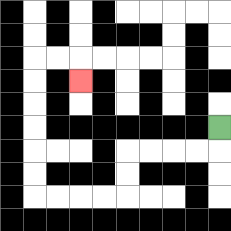{'start': '[9, 5]', 'end': '[3, 3]', 'path_directions': 'D,L,L,L,L,D,D,L,L,L,L,U,U,U,U,U,U,R,R,D', 'path_coordinates': '[[9, 5], [9, 6], [8, 6], [7, 6], [6, 6], [5, 6], [5, 7], [5, 8], [4, 8], [3, 8], [2, 8], [1, 8], [1, 7], [1, 6], [1, 5], [1, 4], [1, 3], [1, 2], [2, 2], [3, 2], [3, 3]]'}